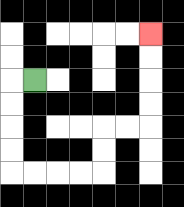{'start': '[1, 3]', 'end': '[6, 1]', 'path_directions': 'L,D,D,D,D,R,R,R,R,U,U,R,R,U,U,U,U', 'path_coordinates': '[[1, 3], [0, 3], [0, 4], [0, 5], [0, 6], [0, 7], [1, 7], [2, 7], [3, 7], [4, 7], [4, 6], [4, 5], [5, 5], [6, 5], [6, 4], [6, 3], [6, 2], [6, 1]]'}